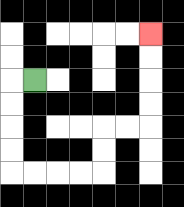{'start': '[1, 3]', 'end': '[6, 1]', 'path_directions': 'L,D,D,D,D,R,R,R,R,U,U,R,R,U,U,U,U', 'path_coordinates': '[[1, 3], [0, 3], [0, 4], [0, 5], [0, 6], [0, 7], [1, 7], [2, 7], [3, 7], [4, 7], [4, 6], [4, 5], [5, 5], [6, 5], [6, 4], [6, 3], [6, 2], [6, 1]]'}